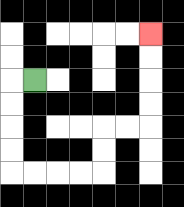{'start': '[1, 3]', 'end': '[6, 1]', 'path_directions': 'L,D,D,D,D,R,R,R,R,U,U,R,R,U,U,U,U', 'path_coordinates': '[[1, 3], [0, 3], [0, 4], [0, 5], [0, 6], [0, 7], [1, 7], [2, 7], [3, 7], [4, 7], [4, 6], [4, 5], [5, 5], [6, 5], [6, 4], [6, 3], [6, 2], [6, 1]]'}